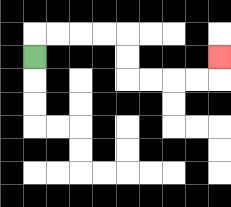{'start': '[1, 2]', 'end': '[9, 2]', 'path_directions': 'U,R,R,R,R,D,D,R,R,R,R,U', 'path_coordinates': '[[1, 2], [1, 1], [2, 1], [3, 1], [4, 1], [5, 1], [5, 2], [5, 3], [6, 3], [7, 3], [8, 3], [9, 3], [9, 2]]'}